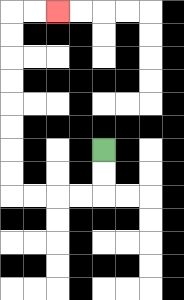{'start': '[4, 6]', 'end': '[2, 0]', 'path_directions': 'D,D,L,L,L,L,U,U,U,U,U,U,U,U,R,R', 'path_coordinates': '[[4, 6], [4, 7], [4, 8], [3, 8], [2, 8], [1, 8], [0, 8], [0, 7], [0, 6], [0, 5], [0, 4], [0, 3], [0, 2], [0, 1], [0, 0], [1, 0], [2, 0]]'}